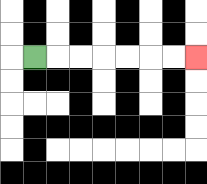{'start': '[1, 2]', 'end': '[8, 2]', 'path_directions': 'R,R,R,R,R,R,R', 'path_coordinates': '[[1, 2], [2, 2], [3, 2], [4, 2], [5, 2], [6, 2], [7, 2], [8, 2]]'}